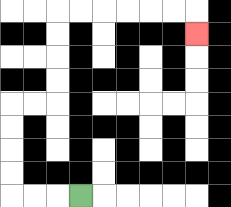{'start': '[3, 8]', 'end': '[8, 1]', 'path_directions': 'L,L,L,U,U,U,U,R,R,U,U,U,U,R,R,R,R,R,R,D', 'path_coordinates': '[[3, 8], [2, 8], [1, 8], [0, 8], [0, 7], [0, 6], [0, 5], [0, 4], [1, 4], [2, 4], [2, 3], [2, 2], [2, 1], [2, 0], [3, 0], [4, 0], [5, 0], [6, 0], [7, 0], [8, 0], [8, 1]]'}